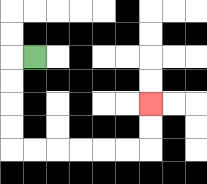{'start': '[1, 2]', 'end': '[6, 4]', 'path_directions': 'L,D,D,D,D,R,R,R,R,R,R,U,U', 'path_coordinates': '[[1, 2], [0, 2], [0, 3], [0, 4], [0, 5], [0, 6], [1, 6], [2, 6], [3, 6], [4, 6], [5, 6], [6, 6], [6, 5], [6, 4]]'}